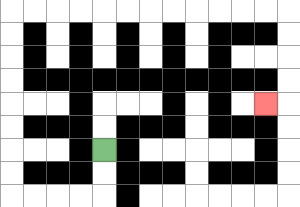{'start': '[4, 6]', 'end': '[11, 4]', 'path_directions': 'D,D,L,L,L,L,U,U,U,U,U,U,U,U,R,R,R,R,R,R,R,R,R,R,R,R,D,D,D,D,L', 'path_coordinates': '[[4, 6], [4, 7], [4, 8], [3, 8], [2, 8], [1, 8], [0, 8], [0, 7], [0, 6], [0, 5], [0, 4], [0, 3], [0, 2], [0, 1], [0, 0], [1, 0], [2, 0], [3, 0], [4, 0], [5, 0], [6, 0], [7, 0], [8, 0], [9, 0], [10, 0], [11, 0], [12, 0], [12, 1], [12, 2], [12, 3], [12, 4], [11, 4]]'}